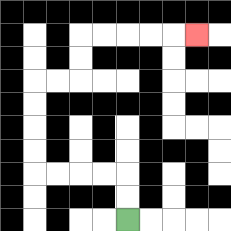{'start': '[5, 9]', 'end': '[8, 1]', 'path_directions': 'U,U,L,L,L,L,U,U,U,U,R,R,U,U,R,R,R,R,R', 'path_coordinates': '[[5, 9], [5, 8], [5, 7], [4, 7], [3, 7], [2, 7], [1, 7], [1, 6], [1, 5], [1, 4], [1, 3], [2, 3], [3, 3], [3, 2], [3, 1], [4, 1], [5, 1], [6, 1], [7, 1], [8, 1]]'}